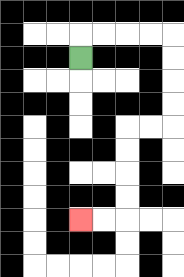{'start': '[3, 2]', 'end': '[3, 9]', 'path_directions': 'U,R,R,R,R,D,D,D,D,L,L,D,D,D,D,L,L', 'path_coordinates': '[[3, 2], [3, 1], [4, 1], [5, 1], [6, 1], [7, 1], [7, 2], [7, 3], [7, 4], [7, 5], [6, 5], [5, 5], [5, 6], [5, 7], [5, 8], [5, 9], [4, 9], [3, 9]]'}